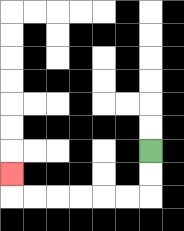{'start': '[6, 6]', 'end': '[0, 7]', 'path_directions': 'D,D,L,L,L,L,L,L,U', 'path_coordinates': '[[6, 6], [6, 7], [6, 8], [5, 8], [4, 8], [3, 8], [2, 8], [1, 8], [0, 8], [0, 7]]'}